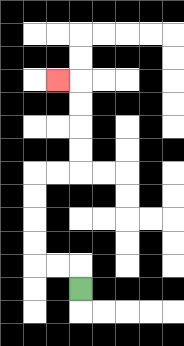{'start': '[3, 12]', 'end': '[2, 3]', 'path_directions': 'U,L,L,U,U,U,U,R,R,U,U,U,U,L', 'path_coordinates': '[[3, 12], [3, 11], [2, 11], [1, 11], [1, 10], [1, 9], [1, 8], [1, 7], [2, 7], [3, 7], [3, 6], [3, 5], [3, 4], [3, 3], [2, 3]]'}